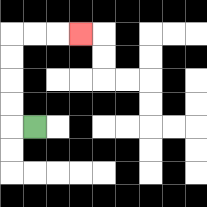{'start': '[1, 5]', 'end': '[3, 1]', 'path_directions': 'L,U,U,U,U,R,R,R', 'path_coordinates': '[[1, 5], [0, 5], [0, 4], [0, 3], [0, 2], [0, 1], [1, 1], [2, 1], [3, 1]]'}